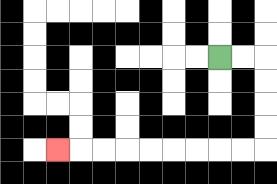{'start': '[9, 2]', 'end': '[2, 6]', 'path_directions': 'R,R,D,D,D,D,L,L,L,L,L,L,L,L,L', 'path_coordinates': '[[9, 2], [10, 2], [11, 2], [11, 3], [11, 4], [11, 5], [11, 6], [10, 6], [9, 6], [8, 6], [7, 6], [6, 6], [5, 6], [4, 6], [3, 6], [2, 6]]'}